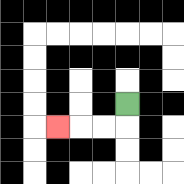{'start': '[5, 4]', 'end': '[2, 5]', 'path_directions': 'D,L,L,L', 'path_coordinates': '[[5, 4], [5, 5], [4, 5], [3, 5], [2, 5]]'}